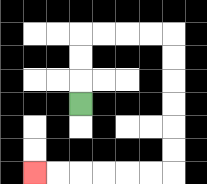{'start': '[3, 4]', 'end': '[1, 7]', 'path_directions': 'U,U,U,R,R,R,R,D,D,D,D,D,D,L,L,L,L,L,L', 'path_coordinates': '[[3, 4], [3, 3], [3, 2], [3, 1], [4, 1], [5, 1], [6, 1], [7, 1], [7, 2], [7, 3], [7, 4], [7, 5], [7, 6], [7, 7], [6, 7], [5, 7], [4, 7], [3, 7], [2, 7], [1, 7]]'}